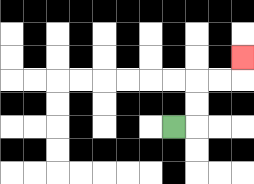{'start': '[7, 5]', 'end': '[10, 2]', 'path_directions': 'R,U,U,R,R,U', 'path_coordinates': '[[7, 5], [8, 5], [8, 4], [8, 3], [9, 3], [10, 3], [10, 2]]'}